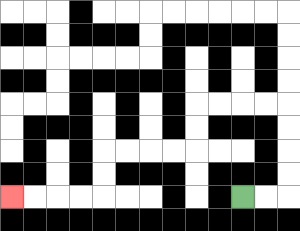{'start': '[10, 8]', 'end': '[0, 8]', 'path_directions': 'R,R,U,U,U,U,L,L,L,L,D,D,L,L,L,L,D,D,L,L,L,L', 'path_coordinates': '[[10, 8], [11, 8], [12, 8], [12, 7], [12, 6], [12, 5], [12, 4], [11, 4], [10, 4], [9, 4], [8, 4], [8, 5], [8, 6], [7, 6], [6, 6], [5, 6], [4, 6], [4, 7], [4, 8], [3, 8], [2, 8], [1, 8], [0, 8]]'}